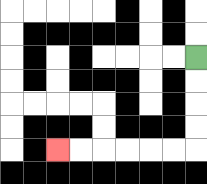{'start': '[8, 2]', 'end': '[2, 6]', 'path_directions': 'D,D,D,D,L,L,L,L,L,L', 'path_coordinates': '[[8, 2], [8, 3], [8, 4], [8, 5], [8, 6], [7, 6], [6, 6], [5, 6], [4, 6], [3, 6], [2, 6]]'}